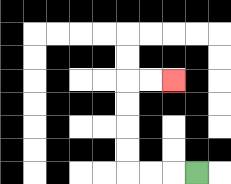{'start': '[8, 7]', 'end': '[7, 3]', 'path_directions': 'L,L,L,U,U,U,U,R,R', 'path_coordinates': '[[8, 7], [7, 7], [6, 7], [5, 7], [5, 6], [5, 5], [5, 4], [5, 3], [6, 3], [7, 3]]'}